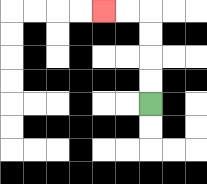{'start': '[6, 4]', 'end': '[4, 0]', 'path_directions': 'U,U,U,U,L,L', 'path_coordinates': '[[6, 4], [6, 3], [6, 2], [6, 1], [6, 0], [5, 0], [4, 0]]'}